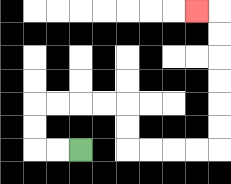{'start': '[3, 6]', 'end': '[8, 0]', 'path_directions': 'L,L,U,U,R,R,R,R,D,D,R,R,R,R,U,U,U,U,U,U,L', 'path_coordinates': '[[3, 6], [2, 6], [1, 6], [1, 5], [1, 4], [2, 4], [3, 4], [4, 4], [5, 4], [5, 5], [5, 6], [6, 6], [7, 6], [8, 6], [9, 6], [9, 5], [9, 4], [9, 3], [9, 2], [9, 1], [9, 0], [8, 0]]'}